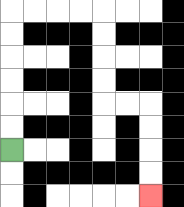{'start': '[0, 6]', 'end': '[6, 8]', 'path_directions': 'U,U,U,U,U,U,R,R,R,R,D,D,D,D,R,R,D,D,D,D', 'path_coordinates': '[[0, 6], [0, 5], [0, 4], [0, 3], [0, 2], [0, 1], [0, 0], [1, 0], [2, 0], [3, 0], [4, 0], [4, 1], [4, 2], [4, 3], [4, 4], [5, 4], [6, 4], [6, 5], [6, 6], [6, 7], [6, 8]]'}